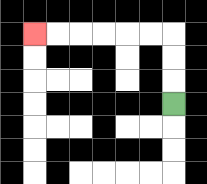{'start': '[7, 4]', 'end': '[1, 1]', 'path_directions': 'U,U,U,L,L,L,L,L,L', 'path_coordinates': '[[7, 4], [7, 3], [7, 2], [7, 1], [6, 1], [5, 1], [4, 1], [3, 1], [2, 1], [1, 1]]'}